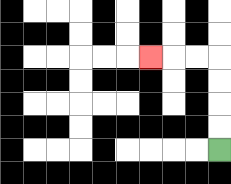{'start': '[9, 6]', 'end': '[6, 2]', 'path_directions': 'U,U,U,U,L,L,L', 'path_coordinates': '[[9, 6], [9, 5], [9, 4], [9, 3], [9, 2], [8, 2], [7, 2], [6, 2]]'}